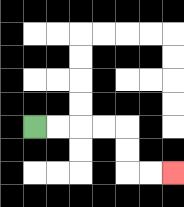{'start': '[1, 5]', 'end': '[7, 7]', 'path_directions': 'R,R,R,R,D,D,R,R', 'path_coordinates': '[[1, 5], [2, 5], [3, 5], [4, 5], [5, 5], [5, 6], [5, 7], [6, 7], [7, 7]]'}